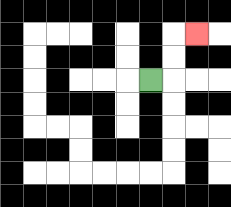{'start': '[6, 3]', 'end': '[8, 1]', 'path_directions': 'R,U,U,R', 'path_coordinates': '[[6, 3], [7, 3], [7, 2], [7, 1], [8, 1]]'}